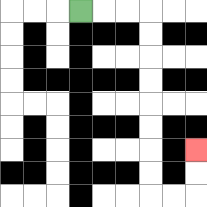{'start': '[3, 0]', 'end': '[8, 6]', 'path_directions': 'R,R,R,D,D,D,D,D,D,D,D,R,R,U,U', 'path_coordinates': '[[3, 0], [4, 0], [5, 0], [6, 0], [6, 1], [6, 2], [6, 3], [6, 4], [6, 5], [6, 6], [6, 7], [6, 8], [7, 8], [8, 8], [8, 7], [8, 6]]'}